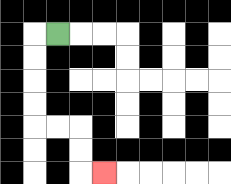{'start': '[2, 1]', 'end': '[4, 7]', 'path_directions': 'L,D,D,D,D,R,R,D,D,R', 'path_coordinates': '[[2, 1], [1, 1], [1, 2], [1, 3], [1, 4], [1, 5], [2, 5], [3, 5], [3, 6], [3, 7], [4, 7]]'}